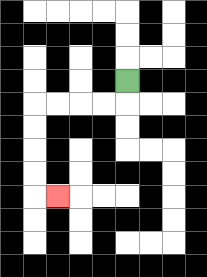{'start': '[5, 3]', 'end': '[2, 8]', 'path_directions': 'D,L,L,L,L,D,D,D,D,R', 'path_coordinates': '[[5, 3], [5, 4], [4, 4], [3, 4], [2, 4], [1, 4], [1, 5], [1, 6], [1, 7], [1, 8], [2, 8]]'}